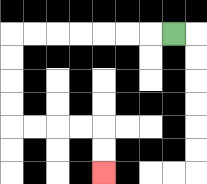{'start': '[7, 1]', 'end': '[4, 7]', 'path_directions': 'L,L,L,L,L,L,L,D,D,D,D,R,R,R,R,D,D', 'path_coordinates': '[[7, 1], [6, 1], [5, 1], [4, 1], [3, 1], [2, 1], [1, 1], [0, 1], [0, 2], [0, 3], [0, 4], [0, 5], [1, 5], [2, 5], [3, 5], [4, 5], [4, 6], [4, 7]]'}